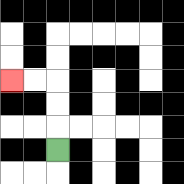{'start': '[2, 6]', 'end': '[0, 3]', 'path_directions': 'U,U,U,L,L', 'path_coordinates': '[[2, 6], [2, 5], [2, 4], [2, 3], [1, 3], [0, 3]]'}